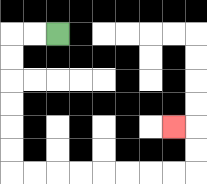{'start': '[2, 1]', 'end': '[7, 5]', 'path_directions': 'L,L,D,D,D,D,D,D,R,R,R,R,R,R,R,R,U,U,L', 'path_coordinates': '[[2, 1], [1, 1], [0, 1], [0, 2], [0, 3], [0, 4], [0, 5], [0, 6], [0, 7], [1, 7], [2, 7], [3, 7], [4, 7], [5, 7], [6, 7], [7, 7], [8, 7], [8, 6], [8, 5], [7, 5]]'}